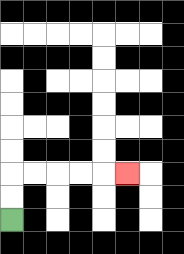{'start': '[0, 9]', 'end': '[5, 7]', 'path_directions': 'U,U,R,R,R,R,R', 'path_coordinates': '[[0, 9], [0, 8], [0, 7], [1, 7], [2, 7], [3, 7], [4, 7], [5, 7]]'}